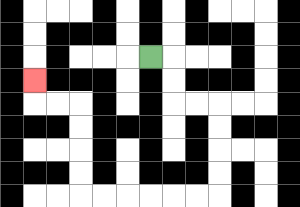{'start': '[6, 2]', 'end': '[1, 3]', 'path_directions': 'R,D,D,R,R,D,D,D,D,L,L,L,L,L,L,U,U,U,U,L,L,U', 'path_coordinates': '[[6, 2], [7, 2], [7, 3], [7, 4], [8, 4], [9, 4], [9, 5], [9, 6], [9, 7], [9, 8], [8, 8], [7, 8], [6, 8], [5, 8], [4, 8], [3, 8], [3, 7], [3, 6], [3, 5], [3, 4], [2, 4], [1, 4], [1, 3]]'}